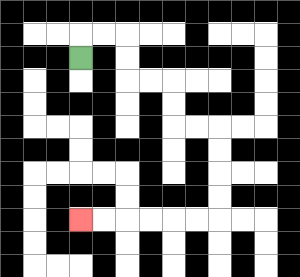{'start': '[3, 2]', 'end': '[3, 9]', 'path_directions': 'U,R,R,D,D,R,R,D,D,R,R,D,D,D,D,L,L,L,L,L,L', 'path_coordinates': '[[3, 2], [3, 1], [4, 1], [5, 1], [5, 2], [5, 3], [6, 3], [7, 3], [7, 4], [7, 5], [8, 5], [9, 5], [9, 6], [9, 7], [9, 8], [9, 9], [8, 9], [7, 9], [6, 9], [5, 9], [4, 9], [3, 9]]'}